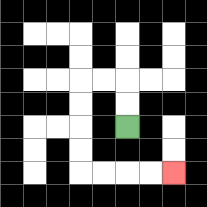{'start': '[5, 5]', 'end': '[7, 7]', 'path_directions': 'U,U,L,L,D,D,D,D,R,R,R,R', 'path_coordinates': '[[5, 5], [5, 4], [5, 3], [4, 3], [3, 3], [3, 4], [3, 5], [3, 6], [3, 7], [4, 7], [5, 7], [6, 7], [7, 7]]'}